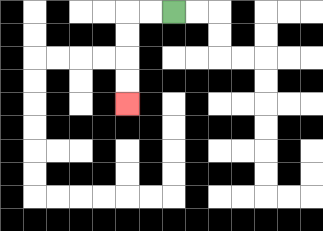{'start': '[7, 0]', 'end': '[5, 4]', 'path_directions': 'L,L,D,D,D,D', 'path_coordinates': '[[7, 0], [6, 0], [5, 0], [5, 1], [5, 2], [5, 3], [5, 4]]'}